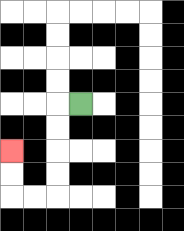{'start': '[3, 4]', 'end': '[0, 6]', 'path_directions': 'L,D,D,D,D,L,L,U,U', 'path_coordinates': '[[3, 4], [2, 4], [2, 5], [2, 6], [2, 7], [2, 8], [1, 8], [0, 8], [0, 7], [0, 6]]'}